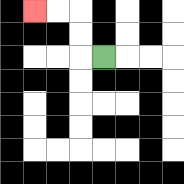{'start': '[4, 2]', 'end': '[1, 0]', 'path_directions': 'L,U,U,L,L', 'path_coordinates': '[[4, 2], [3, 2], [3, 1], [3, 0], [2, 0], [1, 0]]'}